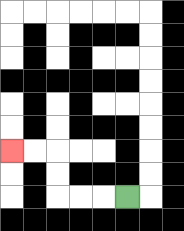{'start': '[5, 8]', 'end': '[0, 6]', 'path_directions': 'L,L,L,U,U,L,L', 'path_coordinates': '[[5, 8], [4, 8], [3, 8], [2, 8], [2, 7], [2, 6], [1, 6], [0, 6]]'}